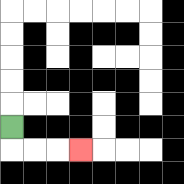{'start': '[0, 5]', 'end': '[3, 6]', 'path_directions': 'D,R,R,R', 'path_coordinates': '[[0, 5], [0, 6], [1, 6], [2, 6], [3, 6]]'}